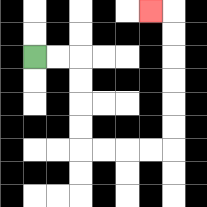{'start': '[1, 2]', 'end': '[6, 0]', 'path_directions': 'R,R,D,D,D,D,R,R,R,R,U,U,U,U,U,U,L', 'path_coordinates': '[[1, 2], [2, 2], [3, 2], [3, 3], [3, 4], [3, 5], [3, 6], [4, 6], [5, 6], [6, 6], [7, 6], [7, 5], [7, 4], [7, 3], [7, 2], [7, 1], [7, 0], [6, 0]]'}